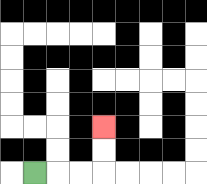{'start': '[1, 7]', 'end': '[4, 5]', 'path_directions': 'R,R,R,U,U', 'path_coordinates': '[[1, 7], [2, 7], [3, 7], [4, 7], [4, 6], [4, 5]]'}